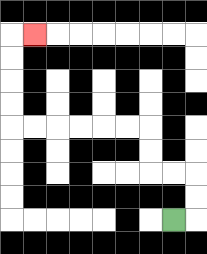{'start': '[7, 9]', 'end': '[1, 1]', 'path_directions': 'R,U,U,L,L,U,U,L,L,L,L,L,L,U,U,U,U,R', 'path_coordinates': '[[7, 9], [8, 9], [8, 8], [8, 7], [7, 7], [6, 7], [6, 6], [6, 5], [5, 5], [4, 5], [3, 5], [2, 5], [1, 5], [0, 5], [0, 4], [0, 3], [0, 2], [0, 1], [1, 1]]'}